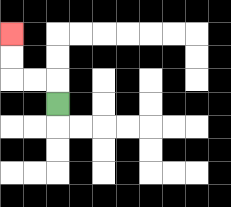{'start': '[2, 4]', 'end': '[0, 1]', 'path_directions': 'U,L,L,U,U', 'path_coordinates': '[[2, 4], [2, 3], [1, 3], [0, 3], [0, 2], [0, 1]]'}